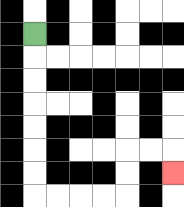{'start': '[1, 1]', 'end': '[7, 7]', 'path_directions': 'D,D,D,D,D,D,D,R,R,R,R,U,U,R,R,D', 'path_coordinates': '[[1, 1], [1, 2], [1, 3], [1, 4], [1, 5], [1, 6], [1, 7], [1, 8], [2, 8], [3, 8], [4, 8], [5, 8], [5, 7], [5, 6], [6, 6], [7, 6], [7, 7]]'}